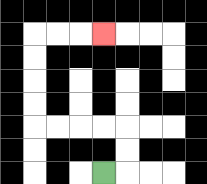{'start': '[4, 7]', 'end': '[4, 1]', 'path_directions': 'R,U,U,L,L,L,L,U,U,U,U,R,R,R', 'path_coordinates': '[[4, 7], [5, 7], [5, 6], [5, 5], [4, 5], [3, 5], [2, 5], [1, 5], [1, 4], [1, 3], [1, 2], [1, 1], [2, 1], [3, 1], [4, 1]]'}